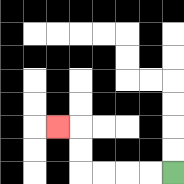{'start': '[7, 7]', 'end': '[2, 5]', 'path_directions': 'L,L,L,L,U,U,L', 'path_coordinates': '[[7, 7], [6, 7], [5, 7], [4, 7], [3, 7], [3, 6], [3, 5], [2, 5]]'}